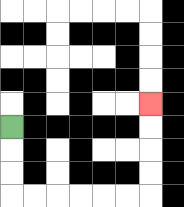{'start': '[0, 5]', 'end': '[6, 4]', 'path_directions': 'D,D,D,R,R,R,R,R,R,U,U,U,U', 'path_coordinates': '[[0, 5], [0, 6], [0, 7], [0, 8], [1, 8], [2, 8], [3, 8], [4, 8], [5, 8], [6, 8], [6, 7], [6, 6], [6, 5], [6, 4]]'}